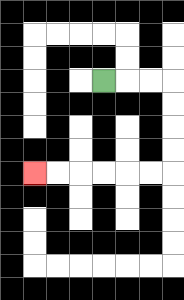{'start': '[4, 3]', 'end': '[1, 7]', 'path_directions': 'R,R,R,D,D,D,D,L,L,L,L,L,L', 'path_coordinates': '[[4, 3], [5, 3], [6, 3], [7, 3], [7, 4], [7, 5], [7, 6], [7, 7], [6, 7], [5, 7], [4, 7], [3, 7], [2, 7], [1, 7]]'}